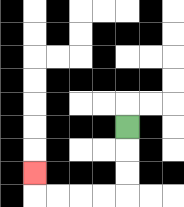{'start': '[5, 5]', 'end': '[1, 7]', 'path_directions': 'D,D,D,L,L,L,L,U', 'path_coordinates': '[[5, 5], [5, 6], [5, 7], [5, 8], [4, 8], [3, 8], [2, 8], [1, 8], [1, 7]]'}